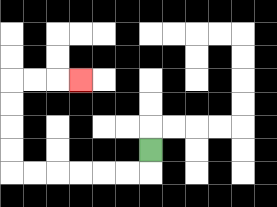{'start': '[6, 6]', 'end': '[3, 3]', 'path_directions': 'D,L,L,L,L,L,L,U,U,U,U,R,R,R', 'path_coordinates': '[[6, 6], [6, 7], [5, 7], [4, 7], [3, 7], [2, 7], [1, 7], [0, 7], [0, 6], [0, 5], [0, 4], [0, 3], [1, 3], [2, 3], [3, 3]]'}